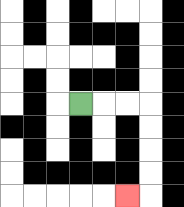{'start': '[3, 4]', 'end': '[5, 8]', 'path_directions': 'R,R,R,D,D,D,D,L', 'path_coordinates': '[[3, 4], [4, 4], [5, 4], [6, 4], [6, 5], [6, 6], [6, 7], [6, 8], [5, 8]]'}